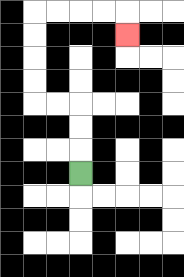{'start': '[3, 7]', 'end': '[5, 1]', 'path_directions': 'U,U,U,L,L,U,U,U,U,R,R,R,R,D', 'path_coordinates': '[[3, 7], [3, 6], [3, 5], [3, 4], [2, 4], [1, 4], [1, 3], [1, 2], [1, 1], [1, 0], [2, 0], [3, 0], [4, 0], [5, 0], [5, 1]]'}